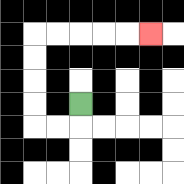{'start': '[3, 4]', 'end': '[6, 1]', 'path_directions': 'D,L,L,U,U,U,U,R,R,R,R,R', 'path_coordinates': '[[3, 4], [3, 5], [2, 5], [1, 5], [1, 4], [1, 3], [1, 2], [1, 1], [2, 1], [3, 1], [4, 1], [5, 1], [6, 1]]'}